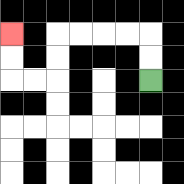{'start': '[6, 3]', 'end': '[0, 1]', 'path_directions': 'U,U,L,L,L,L,D,D,L,L,U,U', 'path_coordinates': '[[6, 3], [6, 2], [6, 1], [5, 1], [4, 1], [3, 1], [2, 1], [2, 2], [2, 3], [1, 3], [0, 3], [0, 2], [0, 1]]'}